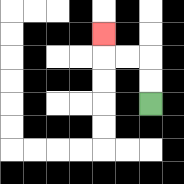{'start': '[6, 4]', 'end': '[4, 1]', 'path_directions': 'U,U,L,L,U', 'path_coordinates': '[[6, 4], [6, 3], [6, 2], [5, 2], [4, 2], [4, 1]]'}